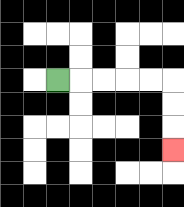{'start': '[2, 3]', 'end': '[7, 6]', 'path_directions': 'R,R,R,R,R,D,D,D', 'path_coordinates': '[[2, 3], [3, 3], [4, 3], [5, 3], [6, 3], [7, 3], [7, 4], [7, 5], [7, 6]]'}